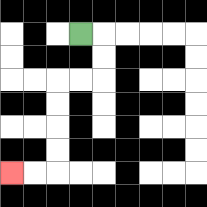{'start': '[3, 1]', 'end': '[0, 7]', 'path_directions': 'R,D,D,L,L,D,D,D,D,L,L', 'path_coordinates': '[[3, 1], [4, 1], [4, 2], [4, 3], [3, 3], [2, 3], [2, 4], [2, 5], [2, 6], [2, 7], [1, 7], [0, 7]]'}